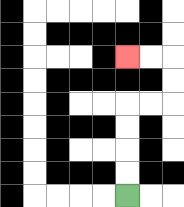{'start': '[5, 8]', 'end': '[5, 2]', 'path_directions': 'U,U,U,U,R,R,U,U,L,L', 'path_coordinates': '[[5, 8], [5, 7], [5, 6], [5, 5], [5, 4], [6, 4], [7, 4], [7, 3], [7, 2], [6, 2], [5, 2]]'}